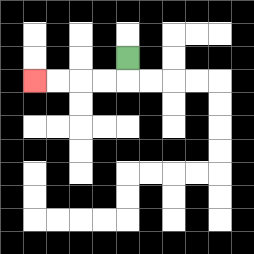{'start': '[5, 2]', 'end': '[1, 3]', 'path_directions': 'D,L,L,L,L', 'path_coordinates': '[[5, 2], [5, 3], [4, 3], [3, 3], [2, 3], [1, 3]]'}